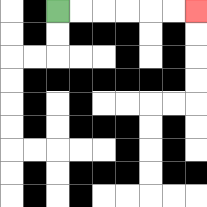{'start': '[2, 0]', 'end': '[8, 0]', 'path_directions': 'R,R,R,R,R,R', 'path_coordinates': '[[2, 0], [3, 0], [4, 0], [5, 0], [6, 0], [7, 0], [8, 0]]'}